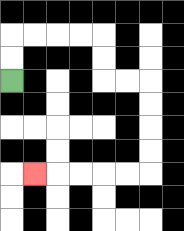{'start': '[0, 3]', 'end': '[1, 7]', 'path_directions': 'U,U,R,R,R,R,D,D,R,R,D,D,D,D,L,L,L,L,L', 'path_coordinates': '[[0, 3], [0, 2], [0, 1], [1, 1], [2, 1], [3, 1], [4, 1], [4, 2], [4, 3], [5, 3], [6, 3], [6, 4], [6, 5], [6, 6], [6, 7], [5, 7], [4, 7], [3, 7], [2, 7], [1, 7]]'}